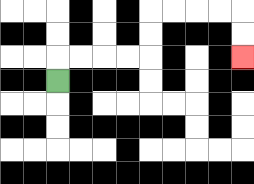{'start': '[2, 3]', 'end': '[10, 2]', 'path_directions': 'U,R,R,R,R,U,U,R,R,R,R,D,D', 'path_coordinates': '[[2, 3], [2, 2], [3, 2], [4, 2], [5, 2], [6, 2], [6, 1], [6, 0], [7, 0], [8, 0], [9, 0], [10, 0], [10, 1], [10, 2]]'}